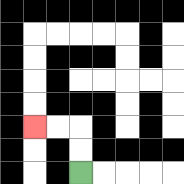{'start': '[3, 7]', 'end': '[1, 5]', 'path_directions': 'U,U,L,L', 'path_coordinates': '[[3, 7], [3, 6], [3, 5], [2, 5], [1, 5]]'}